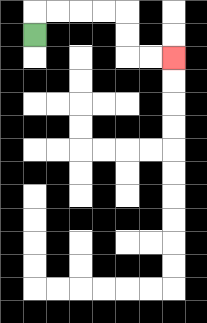{'start': '[1, 1]', 'end': '[7, 2]', 'path_directions': 'U,R,R,R,R,D,D,R,R', 'path_coordinates': '[[1, 1], [1, 0], [2, 0], [3, 0], [4, 0], [5, 0], [5, 1], [5, 2], [6, 2], [7, 2]]'}